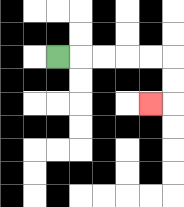{'start': '[2, 2]', 'end': '[6, 4]', 'path_directions': 'R,R,R,R,R,D,D,L', 'path_coordinates': '[[2, 2], [3, 2], [4, 2], [5, 2], [6, 2], [7, 2], [7, 3], [7, 4], [6, 4]]'}